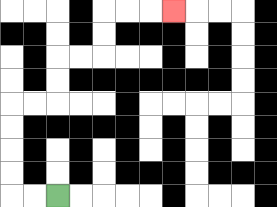{'start': '[2, 8]', 'end': '[7, 0]', 'path_directions': 'L,L,U,U,U,U,R,R,U,U,R,R,U,U,R,R,R', 'path_coordinates': '[[2, 8], [1, 8], [0, 8], [0, 7], [0, 6], [0, 5], [0, 4], [1, 4], [2, 4], [2, 3], [2, 2], [3, 2], [4, 2], [4, 1], [4, 0], [5, 0], [6, 0], [7, 0]]'}